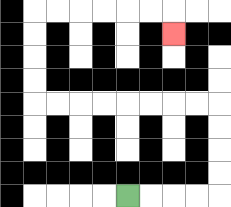{'start': '[5, 8]', 'end': '[7, 1]', 'path_directions': 'R,R,R,R,U,U,U,U,L,L,L,L,L,L,L,L,U,U,U,U,R,R,R,R,R,R,D', 'path_coordinates': '[[5, 8], [6, 8], [7, 8], [8, 8], [9, 8], [9, 7], [9, 6], [9, 5], [9, 4], [8, 4], [7, 4], [6, 4], [5, 4], [4, 4], [3, 4], [2, 4], [1, 4], [1, 3], [1, 2], [1, 1], [1, 0], [2, 0], [3, 0], [4, 0], [5, 0], [6, 0], [7, 0], [7, 1]]'}